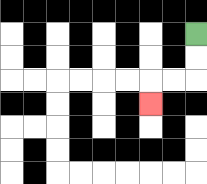{'start': '[8, 1]', 'end': '[6, 4]', 'path_directions': 'D,D,L,L,D', 'path_coordinates': '[[8, 1], [8, 2], [8, 3], [7, 3], [6, 3], [6, 4]]'}